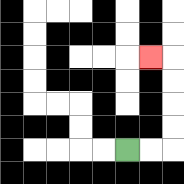{'start': '[5, 6]', 'end': '[6, 2]', 'path_directions': 'R,R,U,U,U,U,L', 'path_coordinates': '[[5, 6], [6, 6], [7, 6], [7, 5], [7, 4], [7, 3], [7, 2], [6, 2]]'}